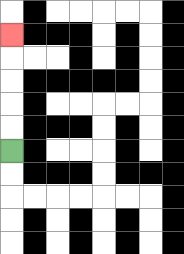{'start': '[0, 6]', 'end': '[0, 1]', 'path_directions': 'U,U,U,U,U', 'path_coordinates': '[[0, 6], [0, 5], [0, 4], [0, 3], [0, 2], [0, 1]]'}